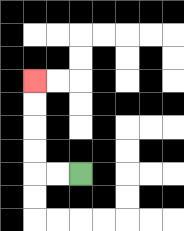{'start': '[3, 7]', 'end': '[1, 3]', 'path_directions': 'L,L,U,U,U,U', 'path_coordinates': '[[3, 7], [2, 7], [1, 7], [1, 6], [1, 5], [1, 4], [1, 3]]'}